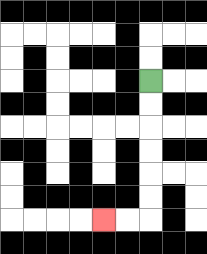{'start': '[6, 3]', 'end': '[4, 9]', 'path_directions': 'D,D,D,D,D,D,L,L', 'path_coordinates': '[[6, 3], [6, 4], [6, 5], [6, 6], [6, 7], [6, 8], [6, 9], [5, 9], [4, 9]]'}